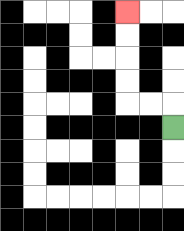{'start': '[7, 5]', 'end': '[5, 0]', 'path_directions': 'U,L,L,U,U,U,U', 'path_coordinates': '[[7, 5], [7, 4], [6, 4], [5, 4], [5, 3], [5, 2], [5, 1], [5, 0]]'}